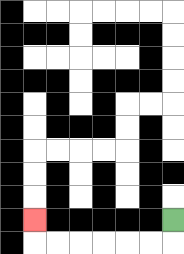{'start': '[7, 9]', 'end': '[1, 9]', 'path_directions': 'D,L,L,L,L,L,L,U', 'path_coordinates': '[[7, 9], [7, 10], [6, 10], [5, 10], [4, 10], [3, 10], [2, 10], [1, 10], [1, 9]]'}